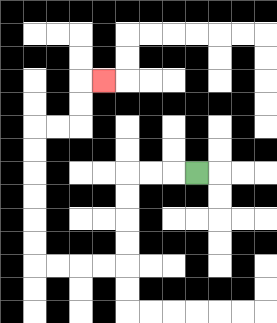{'start': '[8, 7]', 'end': '[4, 3]', 'path_directions': 'L,L,L,D,D,D,D,L,L,L,L,U,U,U,U,U,U,R,R,U,U,R', 'path_coordinates': '[[8, 7], [7, 7], [6, 7], [5, 7], [5, 8], [5, 9], [5, 10], [5, 11], [4, 11], [3, 11], [2, 11], [1, 11], [1, 10], [1, 9], [1, 8], [1, 7], [1, 6], [1, 5], [2, 5], [3, 5], [3, 4], [3, 3], [4, 3]]'}